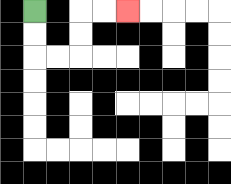{'start': '[1, 0]', 'end': '[5, 0]', 'path_directions': 'D,D,R,R,U,U,R,R', 'path_coordinates': '[[1, 0], [1, 1], [1, 2], [2, 2], [3, 2], [3, 1], [3, 0], [4, 0], [5, 0]]'}